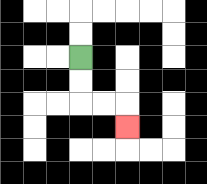{'start': '[3, 2]', 'end': '[5, 5]', 'path_directions': 'D,D,R,R,D', 'path_coordinates': '[[3, 2], [3, 3], [3, 4], [4, 4], [5, 4], [5, 5]]'}